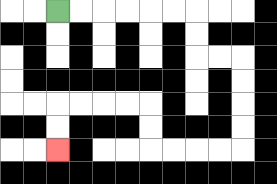{'start': '[2, 0]', 'end': '[2, 6]', 'path_directions': 'R,R,R,R,R,R,D,D,R,R,D,D,D,D,L,L,L,L,U,U,L,L,L,L,D,D', 'path_coordinates': '[[2, 0], [3, 0], [4, 0], [5, 0], [6, 0], [7, 0], [8, 0], [8, 1], [8, 2], [9, 2], [10, 2], [10, 3], [10, 4], [10, 5], [10, 6], [9, 6], [8, 6], [7, 6], [6, 6], [6, 5], [6, 4], [5, 4], [4, 4], [3, 4], [2, 4], [2, 5], [2, 6]]'}